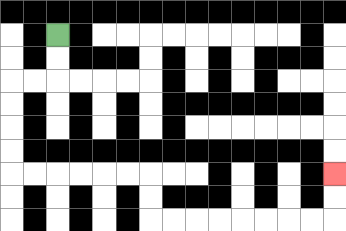{'start': '[2, 1]', 'end': '[14, 7]', 'path_directions': 'D,D,L,L,D,D,D,D,R,R,R,R,R,R,D,D,R,R,R,R,R,R,R,R,U,U', 'path_coordinates': '[[2, 1], [2, 2], [2, 3], [1, 3], [0, 3], [0, 4], [0, 5], [0, 6], [0, 7], [1, 7], [2, 7], [3, 7], [4, 7], [5, 7], [6, 7], [6, 8], [6, 9], [7, 9], [8, 9], [9, 9], [10, 9], [11, 9], [12, 9], [13, 9], [14, 9], [14, 8], [14, 7]]'}